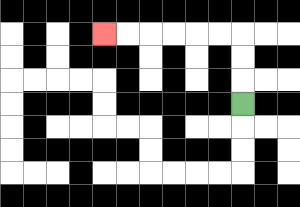{'start': '[10, 4]', 'end': '[4, 1]', 'path_directions': 'U,U,U,L,L,L,L,L,L', 'path_coordinates': '[[10, 4], [10, 3], [10, 2], [10, 1], [9, 1], [8, 1], [7, 1], [6, 1], [5, 1], [4, 1]]'}